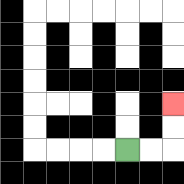{'start': '[5, 6]', 'end': '[7, 4]', 'path_directions': 'R,R,U,U', 'path_coordinates': '[[5, 6], [6, 6], [7, 6], [7, 5], [7, 4]]'}